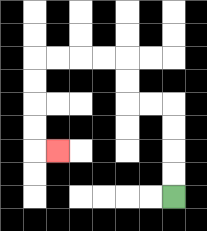{'start': '[7, 8]', 'end': '[2, 6]', 'path_directions': 'U,U,U,U,L,L,U,U,L,L,L,L,D,D,D,D,R', 'path_coordinates': '[[7, 8], [7, 7], [7, 6], [7, 5], [7, 4], [6, 4], [5, 4], [5, 3], [5, 2], [4, 2], [3, 2], [2, 2], [1, 2], [1, 3], [1, 4], [1, 5], [1, 6], [2, 6]]'}